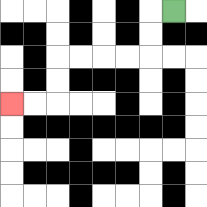{'start': '[7, 0]', 'end': '[0, 4]', 'path_directions': 'L,D,D,L,L,L,L,D,D,L,L', 'path_coordinates': '[[7, 0], [6, 0], [6, 1], [6, 2], [5, 2], [4, 2], [3, 2], [2, 2], [2, 3], [2, 4], [1, 4], [0, 4]]'}